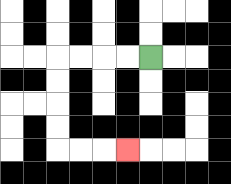{'start': '[6, 2]', 'end': '[5, 6]', 'path_directions': 'L,L,L,L,D,D,D,D,R,R,R', 'path_coordinates': '[[6, 2], [5, 2], [4, 2], [3, 2], [2, 2], [2, 3], [2, 4], [2, 5], [2, 6], [3, 6], [4, 6], [5, 6]]'}